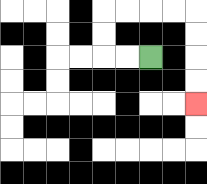{'start': '[6, 2]', 'end': '[8, 4]', 'path_directions': 'L,L,U,U,R,R,R,R,D,D,D,D', 'path_coordinates': '[[6, 2], [5, 2], [4, 2], [4, 1], [4, 0], [5, 0], [6, 0], [7, 0], [8, 0], [8, 1], [8, 2], [8, 3], [8, 4]]'}